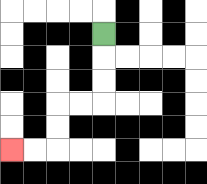{'start': '[4, 1]', 'end': '[0, 6]', 'path_directions': 'D,D,D,L,L,D,D,L,L', 'path_coordinates': '[[4, 1], [4, 2], [4, 3], [4, 4], [3, 4], [2, 4], [2, 5], [2, 6], [1, 6], [0, 6]]'}